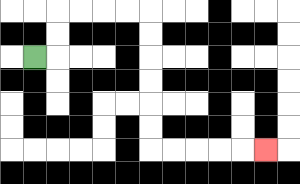{'start': '[1, 2]', 'end': '[11, 6]', 'path_directions': 'R,U,U,R,R,R,R,D,D,D,D,D,D,R,R,R,R,R', 'path_coordinates': '[[1, 2], [2, 2], [2, 1], [2, 0], [3, 0], [4, 0], [5, 0], [6, 0], [6, 1], [6, 2], [6, 3], [6, 4], [6, 5], [6, 6], [7, 6], [8, 6], [9, 6], [10, 6], [11, 6]]'}